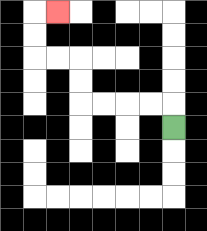{'start': '[7, 5]', 'end': '[2, 0]', 'path_directions': 'U,L,L,L,L,U,U,L,L,U,U,R', 'path_coordinates': '[[7, 5], [7, 4], [6, 4], [5, 4], [4, 4], [3, 4], [3, 3], [3, 2], [2, 2], [1, 2], [1, 1], [1, 0], [2, 0]]'}